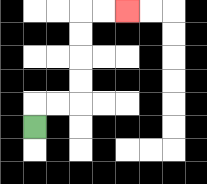{'start': '[1, 5]', 'end': '[5, 0]', 'path_directions': 'U,R,R,U,U,U,U,R,R', 'path_coordinates': '[[1, 5], [1, 4], [2, 4], [3, 4], [3, 3], [3, 2], [3, 1], [3, 0], [4, 0], [5, 0]]'}